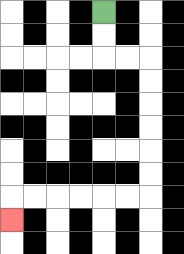{'start': '[4, 0]', 'end': '[0, 9]', 'path_directions': 'D,D,R,R,D,D,D,D,D,D,L,L,L,L,L,L,D', 'path_coordinates': '[[4, 0], [4, 1], [4, 2], [5, 2], [6, 2], [6, 3], [6, 4], [6, 5], [6, 6], [6, 7], [6, 8], [5, 8], [4, 8], [3, 8], [2, 8], [1, 8], [0, 8], [0, 9]]'}